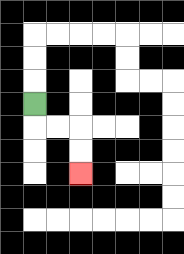{'start': '[1, 4]', 'end': '[3, 7]', 'path_directions': 'D,R,R,D,D', 'path_coordinates': '[[1, 4], [1, 5], [2, 5], [3, 5], [3, 6], [3, 7]]'}